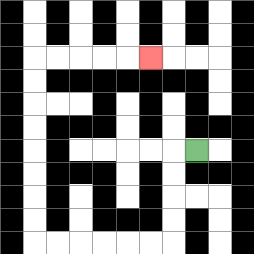{'start': '[8, 6]', 'end': '[6, 2]', 'path_directions': 'L,D,D,D,D,L,L,L,L,L,L,U,U,U,U,U,U,U,U,R,R,R,R,R', 'path_coordinates': '[[8, 6], [7, 6], [7, 7], [7, 8], [7, 9], [7, 10], [6, 10], [5, 10], [4, 10], [3, 10], [2, 10], [1, 10], [1, 9], [1, 8], [1, 7], [1, 6], [1, 5], [1, 4], [1, 3], [1, 2], [2, 2], [3, 2], [4, 2], [5, 2], [6, 2]]'}